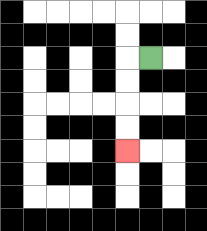{'start': '[6, 2]', 'end': '[5, 6]', 'path_directions': 'L,D,D,D,D', 'path_coordinates': '[[6, 2], [5, 2], [5, 3], [5, 4], [5, 5], [5, 6]]'}